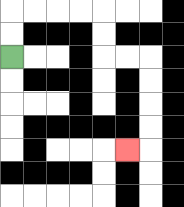{'start': '[0, 2]', 'end': '[5, 6]', 'path_directions': 'U,U,R,R,R,R,D,D,R,R,D,D,D,D,L', 'path_coordinates': '[[0, 2], [0, 1], [0, 0], [1, 0], [2, 0], [3, 0], [4, 0], [4, 1], [4, 2], [5, 2], [6, 2], [6, 3], [6, 4], [6, 5], [6, 6], [5, 6]]'}